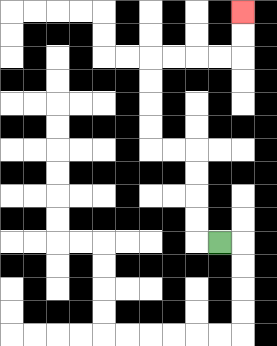{'start': '[9, 10]', 'end': '[10, 0]', 'path_directions': 'L,U,U,U,U,L,L,U,U,U,U,R,R,R,R,U,U', 'path_coordinates': '[[9, 10], [8, 10], [8, 9], [8, 8], [8, 7], [8, 6], [7, 6], [6, 6], [6, 5], [6, 4], [6, 3], [6, 2], [7, 2], [8, 2], [9, 2], [10, 2], [10, 1], [10, 0]]'}